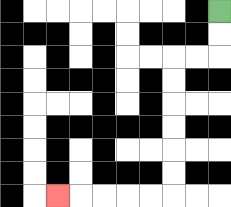{'start': '[9, 0]', 'end': '[2, 8]', 'path_directions': 'D,D,L,L,D,D,D,D,D,D,L,L,L,L,L', 'path_coordinates': '[[9, 0], [9, 1], [9, 2], [8, 2], [7, 2], [7, 3], [7, 4], [7, 5], [7, 6], [7, 7], [7, 8], [6, 8], [5, 8], [4, 8], [3, 8], [2, 8]]'}